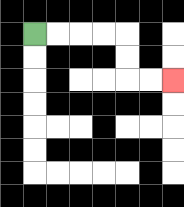{'start': '[1, 1]', 'end': '[7, 3]', 'path_directions': 'R,R,R,R,D,D,R,R', 'path_coordinates': '[[1, 1], [2, 1], [3, 1], [4, 1], [5, 1], [5, 2], [5, 3], [6, 3], [7, 3]]'}